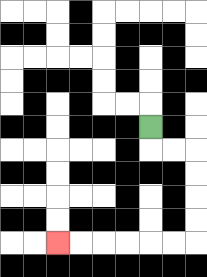{'start': '[6, 5]', 'end': '[2, 10]', 'path_directions': 'D,R,R,D,D,D,D,L,L,L,L,L,L', 'path_coordinates': '[[6, 5], [6, 6], [7, 6], [8, 6], [8, 7], [8, 8], [8, 9], [8, 10], [7, 10], [6, 10], [5, 10], [4, 10], [3, 10], [2, 10]]'}